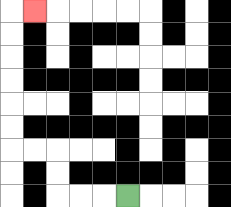{'start': '[5, 8]', 'end': '[1, 0]', 'path_directions': 'L,L,L,U,U,L,L,U,U,U,U,U,U,R', 'path_coordinates': '[[5, 8], [4, 8], [3, 8], [2, 8], [2, 7], [2, 6], [1, 6], [0, 6], [0, 5], [0, 4], [0, 3], [0, 2], [0, 1], [0, 0], [1, 0]]'}